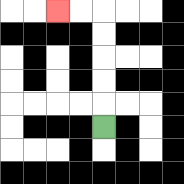{'start': '[4, 5]', 'end': '[2, 0]', 'path_directions': 'U,U,U,U,U,L,L', 'path_coordinates': '[[4, 5], [4, 4], [4, 3], [4, 2], [4, 1], [4, 0], [3, 0], [2, 0]]'}